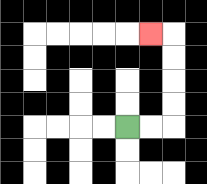{'start': '[5, 5]', 'end': '[6, 1]', 'path_directions': 'R,R,U,U,U,U,L', 'path_coordinates': '[[5, 5], [6, 5], [7, 5], [7, 4], [7, 3], [7, 2], [7, 1], [6, 1]]'}